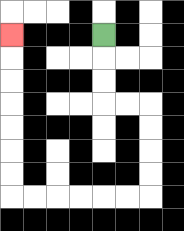{'start': '[4, 1]', 'end': '[0, 1]', 'path_directions': 'D,D,D,R,R,D,D,D,D,L,L,L,L,L,L,U,U,U,U,U,U,U', 'path_coordinates': '[[4, 1], [4, 2], [4, 3], [4, 4], [5, 4], [6, 4], [6, 5], [6, 6], [6, 7], [6, 8], [5, 8], [4, 8], [3, 8], [2, 8], [1, 8], [0, 8], [0, 7], [0, 6], [0, 5], [0, 4], [0, 3], [0, 2], [0, 1]]'}